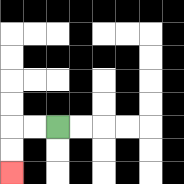{'start': '[2, 5]', 'end': '[0, 7]', 'path_directions': 'L,L,D,D', 'path_coordinates': '[[2, 5], [1, 5], [0, 5], [0, 6], [0, 7]]'}